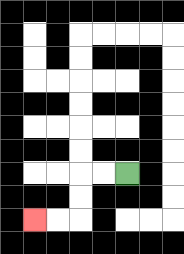{'start': '[5, 7]', 'end': '[1, 9]', 'path_directions': 'L,L,D,D,L,L', 'path_coordinates': '[[5, 7], [4, 7], [3, 7], [3, 8], [3, 9], [2, 9], [1, 9]]'}